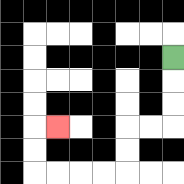{'start': '[7, 2]', 'end': '[2, 5]', 'path_directions': 'D,D,D,L,L,D,D,L,L,L,L,U,U,R', 'path_coordinates': '[[7, 2], [7, 3], [7, 4], [7, 5], [6, 5], [5, 5], [5, 6], [5, 7], [4, 7], [3, 7], [2, 7], [1, 7], [1, 6], [1, 5], [2, 5]]'}